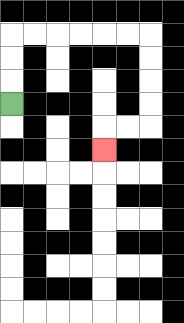{'start': '[0, 4]', 'end': '[4, 6]', 'path_directions': 'U,U,U,R,R,R,R,R,R,D,D,D,D,L,L,D', 'path_coordinates': '[[0, 4], [0, 3], [0, 2], [0, 1], [1, 1], [2, 1], [3, 1], [4, 1], [5, 1], [6, 1], [6, 2], [6, 3], [6, 4], [6, 5], [5, 5], [4, 5], [4, 6]]'}